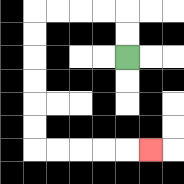{'start': '[5, 2]', 'end': '[6, 6]', 'path_directions': 'U,U,L,L,L,L,D,D,D,D,D,D,R,R,R,R,R', 'path_coordinates': '[[5, 2], [5, 1], [5, 0], [4, 0], [3, 0], [2, 0], [1, 0], [1, 1], [1, 2], [1, 3], [1, 4], [1, 5], [1, 6], [2, 6], [3, 6], [4, 6], [5, 6], [6, 6]]'}